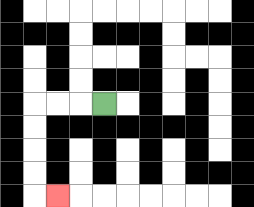{'start': '[4, 4]', 'end': '[2, 8]', 'path_directions': 'L,L,L,D,D,D,D,R', 'path_coordinates': '[[4, 4], [3, 4], [2, 4], [1, 4], [1, 5], [1, 6], [1, 7], [1, 8], [2, 8]]'}